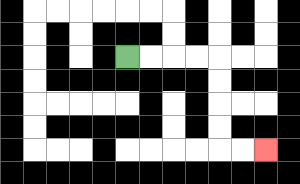{'start': '[5, 2]', 'end': '[11, 6]', 'path_directions': 'R,R,R,R,D,D,D,D,R,R', 'path_coordinates': '[[5, 2], [6, 2], [7, 2], [8, 2], [9, 2], [9, 3], [9, 4], [9, 5], [9, 6], [10, 6], [11, 6]]'}